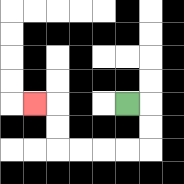{'start': '[5, 4]', 'end': '[1, 4]', 'path_directions': 'R,D,D,L,L,L,L,U,U,L', 'path_coordinates': '[[5, 4], [6, 4], [6, 5], [6, 6], [5, 6], [4, 6], [3, 6], [2, 6], [2, 5], [2, 4], [1, 4]]'}